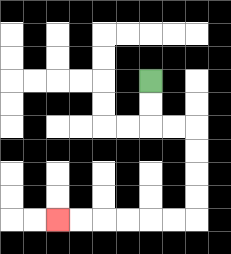{'start': '[6, 3]', 'end': '[2, 9]', 'path_directions': 'D,D,R,R,D,D,D,D,L,L,L,L,L,L', 'path_coordinates': '[[6, 3], [6, 4], [6, 5], [7, 5], [8, 5], [8, 6], [8, 7], [8, 8], [8, 9], [7, 9], [6, 9], [5, 9], [4, 9], [3, 9], [2, 9]]'}